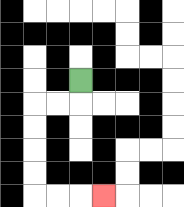{'start': '[3, 3]', 'end': '[4, 8]', 'path_directions': 'D,L,L,D,D,D,D,R,R,R', 'path_coordinates': '[[3, 3], [3, 4], [2, 4], [1, 4], [1, 5], [1, 6], [1, 7], [1, 8], [2, 8], [3, 8], [4, 8]]'}